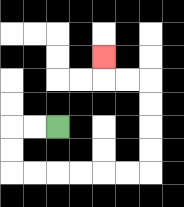{'start': '[2, 5]', 'end': '[4, 2]', 'path_directions': 'L,L,D,D,R,R,R,R,R,R,U,U,U,U,L,L,U', 'path_coordinates': '[[2, 5], [1, 5], [0, 5], [0, 6], [0, 7], [1, 7], [2, 7], [3, 7], [4, 7], [5, 7], [6, 7], [6, 6], [6, 5], [6, 4], [6, 3], [5, 3], [4, 3], [4, 2]]'}